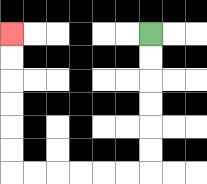{'start': '[6, 1]', 'end': '[0, 1]', 'path_directions': 'D,D,D,D,D,D,L,L,L,L,L,L,U,U,U,U,U,U', 'path_coordinates': '[[6, 1], [6, 2], [6, 3], [6, 4], [6, 5], [6, 6], [6, 7], [5, 7], [4, 7], [3, 7], [2, 7], [1, 7], [0, 7], [0, 6], [0, 5], [0, 4], [0, 3], [0, 2], [0, 1]]'}